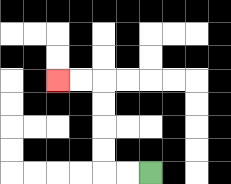{'start': '[6, 7]', 'end': '[2, 3]', 'path_directions': 'L,L,U,U,U,U,L,L', 'path_coordinates': '[[6, 7], [5, 7], [4, 7], [4, 6], [4, 5], [4, 4], [4, 3], [3, 3], [2, 3]]'}